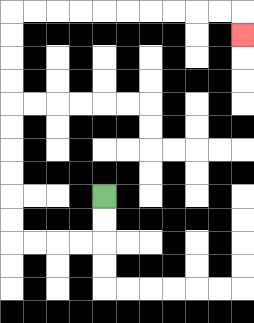{'start': '[4, 8]', 'end': '[10, 1]', 'path_directions': 'D,D,L,L,L,L,U,U,U,U,U,U,U,U,U,U,R,R,R,R,R,R,R,R,R,R,D', 'path_coordinates': '[[4, 8], [4, 9], [4, 10], [3, 10], [2, 10], [1, 10], [0, 10], [0, 9], [0, 8], [0, 7], [0, 6], [0, 5], [0, 4], [0, 3], [0, 2], [0, 1], [0, 0], [1, 0], [2, 0], [3, 0], [4, 0], [5, 0], [6, 0], [7, 0], [8, 0], [9, 0], [10, 0], [10, 1]]'}